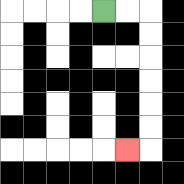{'start': '[4, 0]', 'end': '[5, 6]', 'path_directions': 'R,R,D,D,D,D,D,D,L', 'path_coordinates': '[[4, 0], [5, 0], [6, 0], [6, 1], [6, 2], [6, 3], [6, 4], [6, 5], [6, 6], [5, 6]]'}